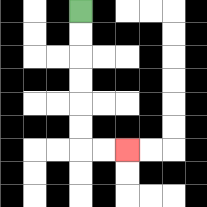{'start': '[3, 0]', 'end': '[5, 6]', 'path_directions': 'D,D,D,D,D,D,R,R', 'path_coordinates': '[[3, 0], [3, 1], [3, 2], [3, 3], [3, 4], [3, 5], [3, 6], [4, 6], [5, 6]]'}